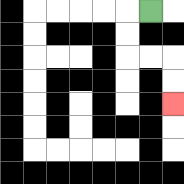{'start': '[6, 0]', 'end': '[7, 4]', 'path_directions': 'L,D,D,R,R,D,D', 'path_coordinates': '[[6, 0], [5, 0], [5, 1], [5, 2], [6, 2], [7, 2], [7, 3], [7, 4]]'}